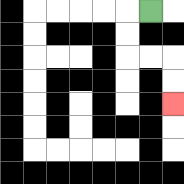{'start': '[6, 0]', 'end': '[7, 4]', 'path_directions': 'L,D,D,R,R,D,D', 'path_coordinates': '[[6, 0], [5, 0], [5, 1], [5, 2], [6, 2], [7, 2], [7, 3], [7, 4]]'}